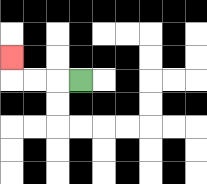{'start': '[3, 3]', 'end': '[0, 2]', 'path_directions': 'L,L,L,U', 'path_coordinates': '[[3, 3], [2, 3], [1, 3], [0, 3], [0, 2]]'}